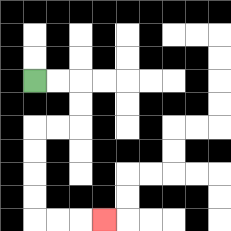{'start': '[1, 3]', 'end': '[4, 9]', 'path_directions': 'R,R,D,D,L,L,D,D,D,D,R,R,R', 'path_coordinates': '[[1, 3], [2, 3], [3, 3], [3, 4], [3, 5], [2, 5], [1, 5], [1, 6], [1, 7], [1, 8], [1, 9], [2, 9], [3, 9], [4, 9]]'}